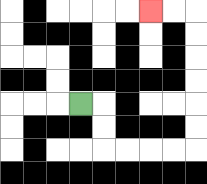{'start': '[3, 4]', 'end': '[6, 0]', 'path_directions': 'R,D,D,R,R,R,R,U,U,U,U,U,U,L,L', 'path_coordinates': '[[3, 4], [4, 4], [4, 5], [4, 6], [5, 6], [6, 6], [7, 6], [8, 6], [8, 5], [8, 4], [8, 3], [8, 2], [8, 1], [8, 0], [7, 0], [6, 0]]'}